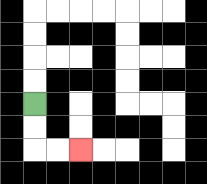{'start': '[1, 4]', 'end': '[3, 6]', 'path_directions': 'D,D,R,R', 'path_coordinates': '[[1, 4], [1, 5], [1, 6], [2, 6], [3, 6]]'}